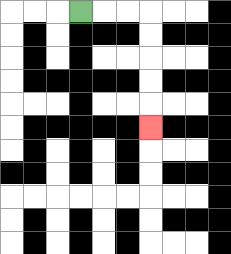{'start': '[3, 0]', 'end': '[6, 5]', 'path_directions': 'R,R,R,D,D,D,D,D', 'path_coordinates': '[[3, 0], [4, 0], [5, 0], [6, 0], [6, 1], [6, 2], [6, 3], [6, 4], [6, 5]]'}